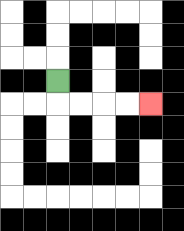{'start': '[2, 3]', 'end': '[6, 4]', 'path_directions': 'D,R,R,R,R', 'path_coordinates': '[[2, 3], [2, 4], [3, 4], [4, 4], [5, 4], [6, 4]]'}